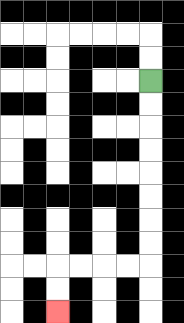{'start': '[6, 3]', 'end': '[2, 13]', 'path_directions': 'D,D,D,D,D,D,D,D,L,L,L,L,D,D', 'path_coordinates': '[[6, 3], [6, 4], [6, 5], [6, 6], [6, 7], [6, 8], [6, 9], [6, 10], [6, 11], [5, 11], [4, 11], [3, 11], [2, 11], [2, 12], [2, 13]]'}